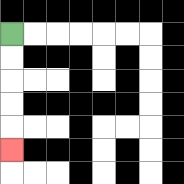{'start': '[0, 1]', 'end': '[0, 6]', 'path_directions': 'D,D,D,D,D', 'path_coordinates': '[[0, 1], [0, 2], [0, 3], [0, 4], [0, 5], [0, 6]]'}